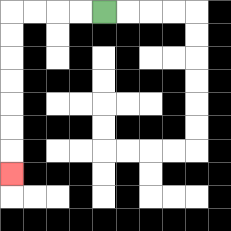{'start': '[4, 0]', 'end': '[0, 7]', 'path_directions': 'L,L,L,L,D,D,D,D,D,D,D', 'path_coordinates': '[[4, 0], [3, 0], [2, 0], [1, 0], [0, 0], [0, 1], [0, 2], [0, 3], [0, 4], [0, 5], [0, 6], [0, 7]]'}